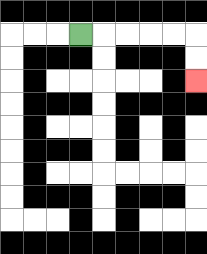{'start': '[3, 1]', 'end': '[8, 3]', 'path_directions': 'R,R,R,R,R,D,D', 'path_coordinates': '[[3, 1], [4, 1], [5, 1], [6, 1], [7, 1], [8, 1], [8, 2], [8, 3]]'}